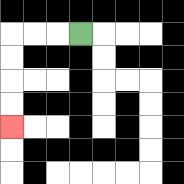{'start': '[3, 1]', 'end': '[0, 5]', 'path_directions': 'L,L,L,D,D,D,D', 'path_coordinates': '[[3, 1], [2, 1], [1, 1], [0, 1], [0, 2], [0, 3], [0, 4], [0, 5]]'}